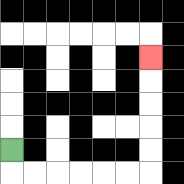{'start': '[0, 6]', 'end': '[6, 2]', 'path_directions': 'D,R,R,R,R,R,R,U,U,U,U,U', 'path_coordinates': '[[0, 6], [0, 7], [1, 7], [2, 7], [3, 7], [4, 7], [5, 7], [6, 7], [6, 6], [6, 5], [6, 4], [6, 3], [6, 2]]'}